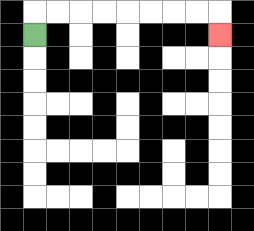{'start': '[1, 1]', 'end': '[9, 1]', 'path_directions': 'U,R,R,R,R,R,R,R,R,D', 'path_coordinates': '[[1, 1], [1, 0], [2, 0], [3, 0], [4, 0], [5, 0], [6, 0], [7, 0], [8, 0], [9, 0], [9, 1]]'}